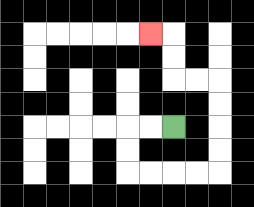{'start': '[7, 5]', 'end': '[6, 1]', 'path_directions': 'L,L,D,D,R,R,R,R,U,U,U,U,L,L,U,U,L', 'path_coordinates': '[[7, 5], [6, 5], [5, 5], [5, 6], [5, 7], [6, 7], [7, 7], [8, 7], [9, 7], [9, 6], [9, 5], [9, 4], [9, 3], [8, 3], [7, 3], [7, 2], [7, 1], [6, 1]]'}